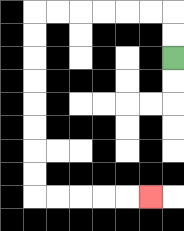{'start': '[7, 2]', 'end': '[6, 8]', 'path_directions': 'U,U,L,L,L,L,L,L,D,D,D,D,D,D,D,D,R,R,R,R,R', 'path_coordinates': '[[7, 2], [7, 1], [7, 0], [6, 0], [5, 0], [4, 0], [3, 0], [2, 0], [1, 0], [1, 1], [1, 2], [1, 3], [1, 4], [1, 5], [1, 6], [1, 7], [1, 8], [2, 8], [3, 8], [4, 8], [5, 8], [6, 8]]'}